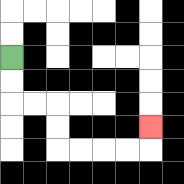{'start': '[0, 2]', 'end': '[6, 5]', 'path_directions': 'D,D,R,R,D,D,R,R,R,R,U', 'path_coordinates': '[[0, 2], [0, 3], [0, 4], [1, 4], [2, 4], [2, 5], [2, 6], [3, 6], [4, 6], [5, 6], [6, 6], [6, 5]]'}